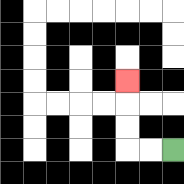{'start': '[7, 6]', 'end': '[5, 3]', 'path_directions': 'L,L,U,U,U', 'path_coordinates': '[[7, 6], [6, 6], [5, 6], [5, 5], [5, 4], [5, 3]]'}